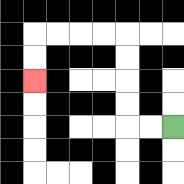{'start': '[7, 5]', 'end': '[1, 3]', 'path_directions': 'L,L,U,U,U,U,L,L,L,L,D,D', 'path_coordinates': '[[7, 5], [6, 5], [5, 5], [5, 4], [5, 3], [5, 2], [5, 1], [4, 1], [3, 1], [2, 1], [1, 1], [1, 2], [1, 3]]'}